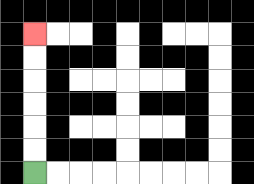{'start': '[1, 7]', 'end': '[1, 1]', 'path_directions': 'U,U,U,U,U,U', 'path_coordinates': '[[1, 7], [1, 6], [1, 5], [1, 4], [1, 3], [1, 2], [1, 1]]'}